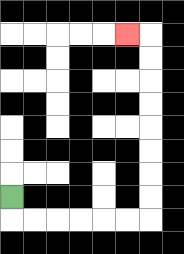{'start': '[0, 8]', 'end': '[5, 1]', 'path_directions': 'D,R,R,R,R,R,R,U,U,U,U,U,U,U,U,L', 'path_coordinates': '[[0, 8], [0, 9], [1, 9], [2, 9], [3, 9], [4, 9], [5, 9], [6, 9], [6, 8], [6, 7], [6, 6], [6, 5], [6, 4], [6, 3], [6, 2], [6, 1], [5, 1]]'}